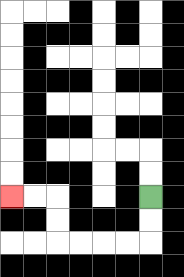{'start': '[6, 8]', 'end': '[0, 8]', 'path_directions': 'D,D,L,L,L,L,U,U,L,L', 'path_coordinates': '[[6, 8], [6, 9], [6, 10], [5, 10], [4, 10], [3, 10], [2, 10], [2, 9], [2, 8], [1, 8], [0, 8]]'}